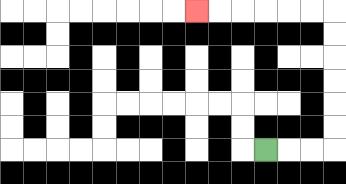{'start': '[11, 6]', 'end': '[8, 0]', 'path_directions': 'R,R,R,U,U,U,U,U,U,L,L,L,L,L,L', 'path_coordinates': '[[11, 6], [12, 6], [13, 6], [14, 6], [14, 5], [14, 4], [14, 3], [14, 2], [14, 1], [14, 0], [13, 0], [12, 0], [11, 0], [10, 0], [9, 0], [8, 0]]'}